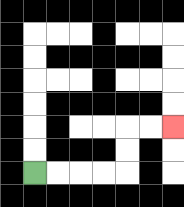{'start': '[1, 7]', 'end': '[7, 5]', 'path_directions': 'R,R,R,R,U,U,R,R', 'path_coordinates': '[[1, 7], [2, 7], [3, 7], [4, 7], [5, 7], [5, 6], [5, 5], [6, 5], [7, 5]]'}